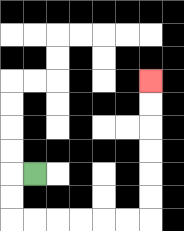{'start': '[1, 7]', 'end': '[6, 3]', 'path_directions': 'L,D,D,R,R,R,R,R,R,U,U,U,U,U,U', 'path_coordinates': '[[1, 7], [0, 7], [0, 8], [0, 9], [1, 9], [2, 9], [3, 9], [4, 9], [5, 9], [6, 9], [6, 8], [6, 7], [6, 6], [6, 5], [6, 4], [6, 3]]'}